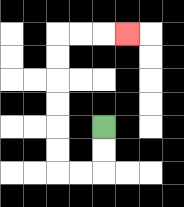{'start': '[4, 5]', 'end': '[5, 1]', 'path_directions': 'D,D,L,L,U,U,U,U,U,U,R,R,R', 'path_coordinates': '[[4, 5], [4, 6], [4, 7], [3, 7], [2, 7], [2, 6], [2, 5], [2, 4], [2, 3], [2, 2], [2, 1], [3, 1], [4, 1], [5, 1]]'}